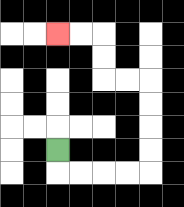{'start': '[2, 6]', 'end': '[2, 1]', 'path_directions': 'D,R,R,R,R,U,U,U,U,L,L,U,U,L,L', 'path_coordinates': '[[2, 6], [2, 7], [3, 7], [4, 7], [5, 7], [6, 7], [6, 6], [6, 5], [6, 4], [6, 3], [5, 3], [4, 3], [4, 2], [4, 1], [3, 1], [2, 1]]'}